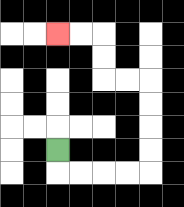{'start': '[2, 6]', 'end': '[2, 1]', 'path_directions': 'D,R,R,R,R,U,U,U,U,L,L,U,U,L,L', 'path_coordinates': '[[2, 6], [2, 7], [3, 7], [4, 7], [5, 7], [6, 7], [6, 6], [6, 5], [6, 4], [6, 3], [5, 3], [4, 3], [4, 2], [4, 1], [3, 1], [2, 1]]'}